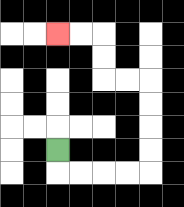{'start': '[2, 6]', 'end': '[2, 1]', 'path_directions': 'D,R,R,R,R,U,U,U,U,L,L,U,U,L,L', 'path_coordinates': '[[2, 6], [2, 7], [3, 7], [4, 7], [5, 7], [6, 7], [6, 6], [6, 5], [6, 4], [6, 3], [5, 3], [4, 3], [4, 2], [4, 1], [3, 1], [2, 1]]'}